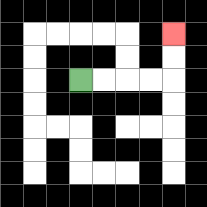{'start': '[3, 3]', 'end': '[7, 1]', 'path_directions': 'R,R,R,R,U,U', 'path_coordinates': '[[3, 3], [4, 3], [5, 3], [6, 3], [7, 3], [7, 2], [7, 1]]'}